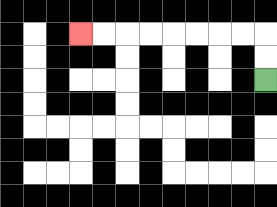{'start': '[11, 3]', 'end': '[3, 1]', 'path_directions': 'U,U,L,L,L,L,L,L,L,L', 'path_coordinates': '[[11, 3], [11, 2], [11, 1], [10, 1], [9, 1], [8, 1], [7, 1], [6, 1], [5, 1], [4, 1], [3, 1]]'}